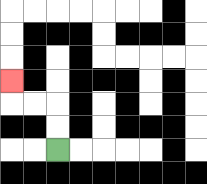{'start': '[2, 6]', 'end': '[0, 3]', 'path_directions': 'U,U,L,L,U', 'path_coordinates': '[[2, 6], [2, 5], [2, 4], [1, 4], [0, 4], [0, 3]]'}